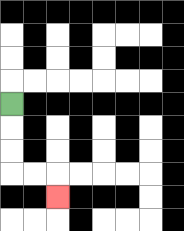{'start': '[0, 4]', 'end': '[2, 8]', 'path_directions': 'D,D,D,R,R,D', 'path_coordinates': '[[0, 4], [0, 5], [0, 6], [0, 7], [1, 7], [2, 7], [2, 8]]'}